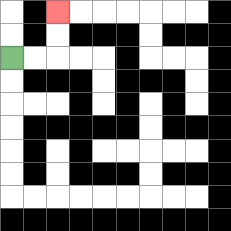{'start': '[0, 2]', 'end': '[2, 0]', 'path_directions': 'R,R,U,U', 'path_coordinates': '[[0, 2], [1, 2], [2, 2], [2, 1], [2, 0]]'}